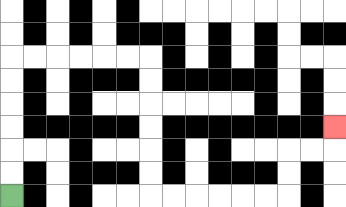{'start': '[0, 8]', 'end': '[14, 5]', 'path_directions': 'U,U,U,U,U,U,R,R,R,R,R,R,D,D,D,D,D,D,R,R,R,R,R,R,U,U,R,R,U', 'path_coordinates': '[[0, 8], [0, 7], [0, 6], [0, 5], [0, 4], [0, 3], [0, 2], [1, 2], [2, 2], [3, 2], [4, 2], [5, 2], [6, 2], [6, 3], [6, 4], [6, 5], [6, 6], [6, 7], [6, 8], [7, 8], [8, 8], [9, 8], [10, 8], [11, 8], [12, 8], [12, 7], [12, 6], [13, 6], [14, 6], [14, 5]]'}